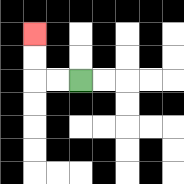{'start': '[3, 3]', 'end': '[1, 1]', 'path_directions': 'L,L,U,U', 'path_coordinates': '[[3, 3], [2, 3], [1, 3], [1, 2], [1, 1]]'}